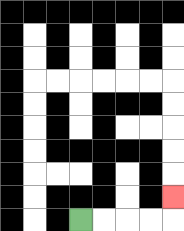{'start': '[3, 9]', 'end': '[7, 8]', 'path_directions': 'R,R,R,R,U', 'path_coordinates': '[[3, 9], [4, 9], [5, 9], [6, 9], [7, 9], [7, 8]]'}